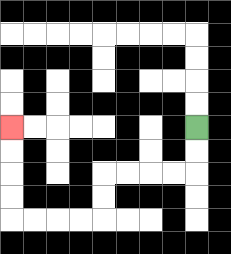{'start': '[8, 5]', 'end': '[0, 5]', 'path_directions': 'D,D,L,L,L,L,D,D,L,L,L,L,U,U,U,U', 'path_coordinates': '[[8, 5], [8, 6], [8, 7], [7, 7], [6, 7], [5, 7], [4, 7], [4, 8], [4, 9], [3, 9], [2, 9], [1, 9], [0, 9], [0, 8], [0, 7], [0, 6], [0, 5]]'}